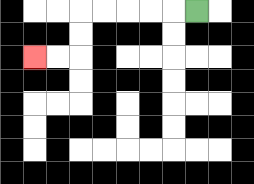{'start': '[8, 0]', 'end': '[1, 2]', 'path_directions': 'L,L,L,L,L,D,D,L,L', 'path_coordinates': '[[8, 0], [7, 0], [6, 0], [5, 0], [4, 0], [3, 0], [3, 1], [3, 2], [2, 2], [1, 2]]'}